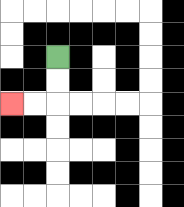{'start': '[2, 2]', 'end': '[0, 4]', 'path_directions': 'D,D,L,L', 'path_coordinates': '[[2, 2], [2, 3], [2, 4], [1, 4], [0, 4]]'}